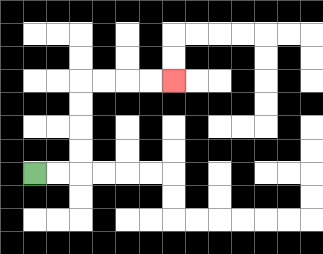{'start': '[1, 7]', 'end': '[7, 3]', 'path_directions': 'R,R,U,U,U,U,R,R,R,R', 'path_coordinates': '[[1, 7], [2, 7], [3, 7], [3, 6], [3, 5], [3, 4], [3, 3], [4, 3], [5, 3], [6, 3], [7, 3]]'}